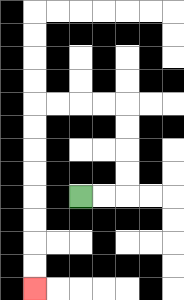{'start': '[3, 8]', 'end': '[1, 12]', 'path_directions': 'R,R,U,U,U,U,L,L,L,L,D,D,D,D,D,D,D,D', 'path_coordinates': '[[3, 8], [4, 8], [5, 8], [5, 7], [5, 6], [5, 5], [5, 4], [4, 4], [3, 4], [2, 4], [1, 4], [1, 5], [1, 6], [1, 7], [1, 8], [1, 9], [1, 10], [1, 11], [1, 12]]'}